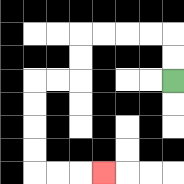{'start': '[7, 3]', 'end': '[4, 7]', 'path_directions': 'U,U,L,L,L,L,D,D,L,L,D,D,D,D,R,R,R', 'path_coordinates': '[[7, 3], [7, 2], [7, 1], [6, 1], [5, 1], [4, 1], [3, 1], [3, 2], [3, 3], [2, 3], [1, 3], [1, 4], [1, 5], [1, 6], [1, 7], [2, 7], [3, 7], [4, 7]]'}